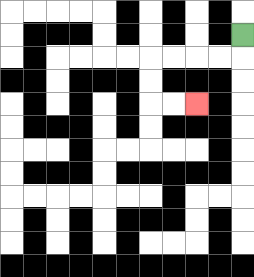{'start': '[10, 1]', 'end': '[8, 4]', 'path_directions': 'D,L,L,L,L,D,D,R,R', 'path_coordinates': '[[10, 1], [10, 2], [9, 2], [8, 2], [7, 2], [6, 2], [6, 3], [6, 4], [7, 4], [8, 4]]'}